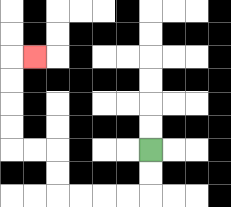{'start': '[6, 6]', 'end': '[1, 2]', 'path_directions': 'D,D,L,L,L,L,U,U,L,L,U,U,U,U,R', 'path_coordinates': '[[6, 6], [6, 7], [6, 8], [5, 8], [4, 8], [3, 8], [2, 8], [2, 7], [2, 6], [1, 6], [0, 6], [0, 5], [0, 4], [0, 3], [0, 2], [1, 2]]'}